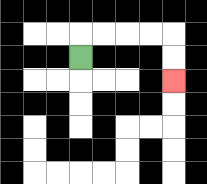{'start': '[3, 2]', 'end': '[7, 3]', 'path_directions': 'U,R,R,R,R,D,D', 'path_coordinates': '[[3, 2], [3, 1], [4, 1], [5, 1], [6, 1], [7, 1], [7, 2], [7, 3]]'}